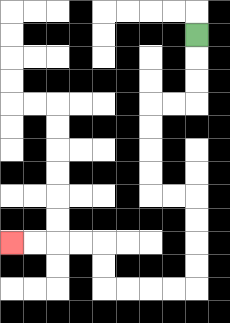{'start': '[8, 1]', 'end': '[0, 10]', 'path_directions': 'D,D,D,L,L,D,D,D,D,R,R,D,D,D,D,L,L,L,L,U,U,L,L,L,L', 'path_coordinates': '[[8, 1], [8, 2], [8, 3], [8, 4], [7, 4], [6, 4], [6, 5], [6, 6], [6, 7], [6, 8], [7, 8], [8, 8], [8, 9], [8, 10], [8, 11], [8, 12], [7, 12], [6, 12], [5, 12], [4, 12], [4, 11], [4, 10], [3, 10], [2, 10], [1, 10], [0, 10]]'}